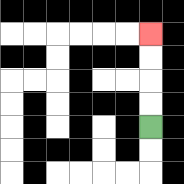{'start': '[6, 5]', 'end': '[6, 1]', 'path_directions': 'U,U,U,U', 'path_coordinates': '[[6, 5], [6, 4], [6, 3], [6, 2], [6, 1]]'}